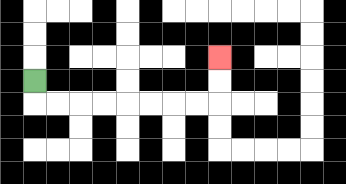{'start': '[1, 3]', 'end': '[9, 2]', 'path_directions': 'D,R,R,R,R,R,R,R,R,U,U', 'path_coordinates': '[[1, 3], [1, 4], [2, 4], [3, 4], [4, 4], [5, 4], [6, 4], [7, 4], [8, 4], [9, 4], [9, 3], [9, 2]]'}